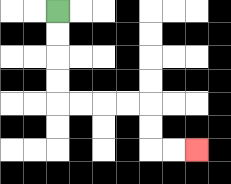{'start': '[2, 0]', 'end': '[8, 6]', 'path_directions': 'D,D,D,D,R,R,R,R,D,D,R,R', 'path_coordinates': '[[2, 0], [2, 1], [2, 2], [2, 3], [2, 4], [3, 4], [4, 4], [5, 4], [6, 4], [6, 5], [6, 6], [7, 6], [8, 6]]'}